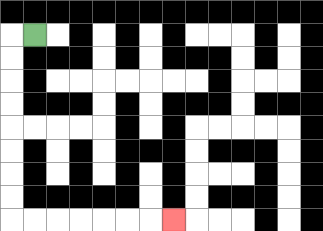{'start': '[1, 1]', 'end': '[7, 9]', 'path_directions': 'L,D,D,D,D,D,D,D,D,R,R,R,R,R,R,R', 'path_coordinates': '[[1, 1], [0, 1], [0, 2], [0, 3], [0, 4], [0, 5], [0, 6], [0, 7], [0, 8], [0, 9], [1, 9], [2, 9], [3, 9], [4, 9], [5, 9], [6, 9], [7, 9]]'}